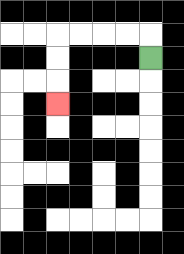{'start': '[6, 2]', 'end': '[2, 4]', 'path_directions': 'U,L,L,L,L,D,D,D', 'path_coordinates': '[[6, 2], [6, 1], [5, 1], [4, 1], [3, 1], [2, 1], [2, 2], [2, 3], [2, 4]]'}